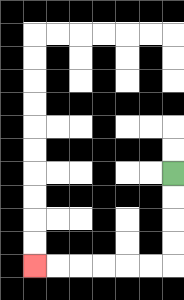{'start': '[7, 7]', 'end': '[1, 11]', 'path_directions': 'D,D,D,D,L,L,L,L,L,L', 'path_coordinates': '[[7, 7], [7, 8], [7, 9], [7, 10], [7, 11], [6, 11], [5, 11], [4, 11], [3, 11], [2, 11], [1, 11]]'}